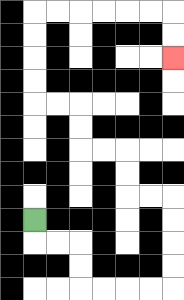{'start': '[1, 9]', 'end': '[7, 2]', 'path_directions': 'D,R,R,D,D,R,R,R,R,U,U,U,U,L,L,U,U,L,L,U,U,L,L,U,U,U,U,R,R,R,R,R,R,D,D', 'path_coordinates': '[[1, 9], [1, 10], [2, 10], [3, 10], [3, 11], [3, 12], [4, 12], [5, 12], [6, 12], [7, 12], [7, 11], [7, 10], [7, 9], [7, 8], [6, 8], [5, 8], [5, 7], [5, 6], [4, 6], [3, 6], [3, 5], [3, 4], [2, 4], [1, 4], [1, 3], [1, 2], [1, 1], [1, 0], [2, 0], [3, 0], [4, 0], [5, 0], [6, 0], [7, 0], [7, 1], [7, 2]]'}